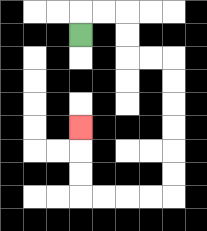{'start': '[3, 1]', 'end': '[3, 5]', 'path_directions': 'U,R,R,D,D,R,R,D,D,D,D,D,D,L,L,L,L,U,U,U', 'path_coordinates': '[[3, 1], [3, 0], [4, 0], [5, 0], [5, 1], [5, 2], [6, 2], [7, 2], [7, 3], [7, 4], [7, 5], [7, 6], [7, 7], [7, 8], [6, 8], [5, 8], [4, 8], [3, 8], [3, 7], [3, 6], [3, 5]]'}